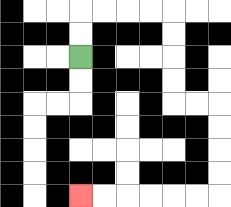{'start': '[3, 2]', 'end': '[3, 8]', 'path_directions': 'U,U,R,R,R,R,D,D,D,D,R,R,D,D,D,D,L,L,L,L,L,L', 'path_coordinates': '[[3, 2], [3, 1], [3, 0], [4, 0], [5, 0], [6, 0], [7, 0], [7, 1], [7, 2], [7, 3], [7, 4], [8, 4], [9, 4], [9, 5], [9, 6], [9, 7], [9, 8], [8, 8], [7, 8], [6, 8], [5, 8], [4, 8], [3, 8]]'}